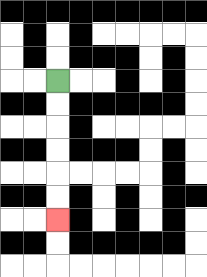{'start': '[2, 3]', 'end': '[2, 9]', 'path_directions': 'D,D,D,D,D,D', 'path_coordinates': '[[2, 3], [2, 4], [2, 5], [2, 6], [2, 7], [2, 8], [2, 9]]'}